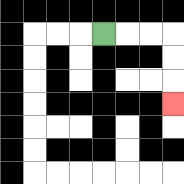{'start': '[4, 1]', 'end': '[7, 4]', 'path_directions': 'R,R,R,D,D,D', 'path_coordinates': '[[4, 1], [5, 1], [6, 1], [7, 1], [7, 2], [7, 3], [7, 4]]'}